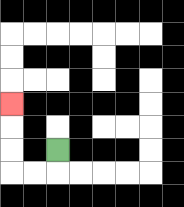{'start': '[2, 6]', 'end': '[0, 4]', 'path_directions': 'D,L,L,U,U,U', 'path_coordinates': '[[2, 6], [2, 7], [1, 7], [0, 7], [0, 6], [0, 5], [0, 4]]'}